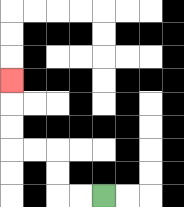{'start': '[4, 8]', 'end': '[0, 3]', 'path_directions': 'L,L,U,U,L,L,U,U,U', 'path_coordinates': '[[4, 8], [3, 8], [2, 8], [2, 7], [2, 6], [1, 6], [0, 6], [0, 5], [0, 4], [0, 3]]'}